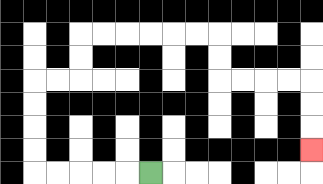{'start': '[6, 7]', 'end': '[13, 6]', 'path_directions': 'L,L,L,L,L,U,U,U,U,R,R,U,U,R,R,R,R,R,R,D,D,R,R,R,R,D,D,D', 'path_coordinates': '[[6, 7], [5, 7], [4, 7], [3, 7], [2, 7], [1, 7], [1, 6], [1, 5], [1, 4], [1, 3], [2, 3], [3, 3], [3, 2], [3, 1], [4, 1], [5, 1], [6, 1], [7, 1], [8, 1], [9, 1], [9, 2], [9, 3], [10, 3], [11, 3], [12, 3], [13, 3], [13, 4], [13, 5], [13, 6]]'}